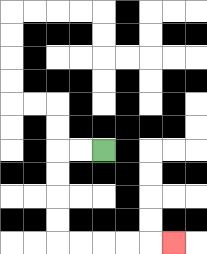{'start': '[4, 6]', 'end': '[7, 10]', 'path_directions': 'L,L,D,D,D,D,R,R,R,R,R', 'path_coordinates': '[[4, 6], [3, 6], [2, 6], [2, 7], [2, 8], [2, 9], [2, 10], [3, 10], [4, 10], [5, 10], [6, 10], [7, 10]]'}